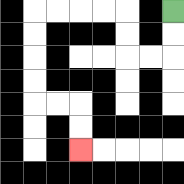{'start': '[7, 0]', 'end': '[3, 6]', 'path_directions': 'D,D,L,L,U,U,L,L,L,L,D,D,D,D,R,R,D,D', 'path_coordinates': '[[7, 0], [7, 1], [7, 2], [6, 2], [5, 2], [5, 1], [5, 0], [4, 0], [3, 0], [2, 0], [1, 0], [1, 1], [1, 2], [1, 3], [1, 4], [2, 4], [3, 4], [3, 5], [3, 6]]'}